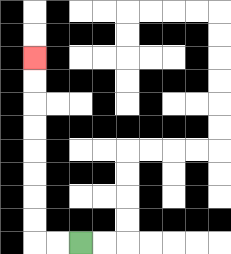{'start': '[3, 10]', 'end': '[1, 2]', 'path_directions': 'L,L,U,U,U,U,U,U,U,U', 'path_coordinates': '[[3, 10], [2, 10], [1, 10], [1, 9], [1, 8], [1, 7], [1, 6], [1, 5], [1, 4], [1, 3], [1, 2]]'}